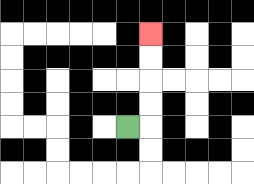{'start': '[5, 5]', 'end': '[6, 1]', 'path_directions': 'R,U,U,U,U', 'path_coordinates': '[[5, 5], [6, 5], [6, 4], [6, 3], [6, 2], [6, 1]]'}